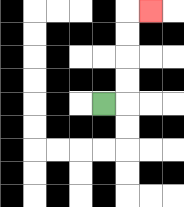{'start': '[4, 4]', 'end': '[6, 0]', 'path_directions': 'R,U,U,U,U,R', 'path_coordinates': '[[4, 4], [5, 4], [5, 3], [5, 2], [5, 1], [5, 0], [6, 0]]'}